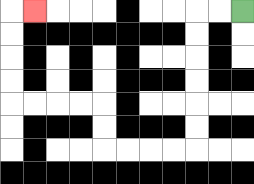{'start': '[10, 0]', 'end': '[1, 0]', 'path_directions': 'L,L,D,D,D,D,D,D,L,L,L,L,U,U,L,L,L,L,U,U,U,U,R', 'path_coordinates': '[[10, 0], [9, 0], [8, 0], [8, 1], [8, 2], [8, 3], [8, 4], [8, 5], [8, 6], [7, 6], [6, 6], [5, 6], [4, 6], [4, 5], [4, 4], [3, 4], [2, 4], [1, 4], [0, 4], [0, 3], [0, 2], [0, 1], [0, 0], [1, 0]]'}